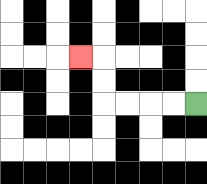{'start': '[8, 4]', 'end': '[3, 2]', 'path_directions': 'L,L,L,L,U,U,L', 'path_coordinates': '[[8, 4], [7, 4], [6, 4], [5, 4], [4, 4], [4, 3], [4, 2], [3, 2]]'}